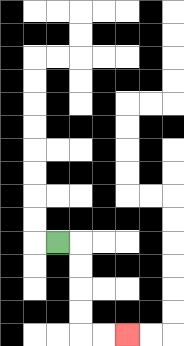{'start': '[2, 10]', 'end': '[5, 14]', 'path_directions': 'R,D,D,D,D,R,R', 'path_coordinates': '[[2, 10], [3, 10], [3, 11], [3, 12], [3, 13], [3, 14], [4, 14], [5, 14]]'}